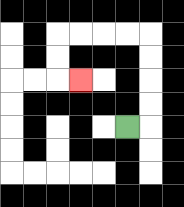{'start': '[5, 5]', 'end': '[3, 3]', 'path_directions': 'R,U,U,U,U,L,L,L,L,D,D,R', 'path_coordinates': '[[5, 5], [6, 5], [6, 4], [6, 3], [6, 2], [6, 1], [5, 1], [4, 1], [3, 1], [2, 1], [2, 2], [2, 3], [3, 3]]'}